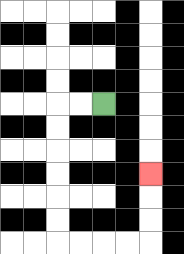{'start': '[4, 4]', 'end': '[6, 7]', 'path_directions': 'L,L,D,D,D,D,D,D,R,R,R,R,U,U,U', 'path_coordinates': '[[4, 4], [3, 4], [2, 4], [2, 5], [2, 6], [2, 7], [2, 8], [2, 9], [2, 10], [3, 10], [4, 10], [5, 10], [6, 10], [6, 9], [6, 8], [6, 7]]'}